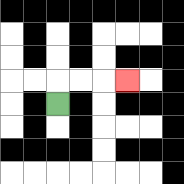{'start': '[2, 4]', 'end': '[5, 3]', 'path_directions': 'U,R,R,R', 'path_coordinates': '[[2, 4], [2, 3], [3, 3], [4, 3], [5, 3]]'}